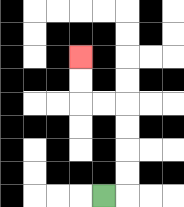{'start': '[4, 8]', 'end': '[3, 2]', 'path_directions': 'R,U,U,U,U,L,L,U,U', 'path_coordinates': '[[4, 8], [5, 8], [5, 7], [5, 6], [5, 5], [5, 4], [4, 4], [3, 4], [3, 3], [3, 2]]'}